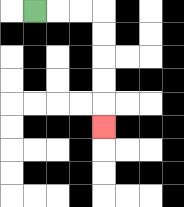{'start': '[1, 0]', 'end': '[4, 5]', 'path_directions': 'R,R,R,D,D,D,D,D', 'path_coordinates': '[[1, 0], [2, 0], [3, 0], [4, 0], [4, 1], [4, 2], [4, 3], [4, 4], [4, 5]]'}